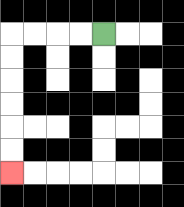{'start': '[4, 1]', 'end': '[0, 7]', 'path_directions': 'L,L,L,L,D,D,D,D,D,D', 'path_coordinates': '[[4, 1], [3, 1], [2, 1], [1, 1], [0, 1], [0, 2], [0, 3], [0, 4], [0, 5], [0, 6], [0, 7]]'}